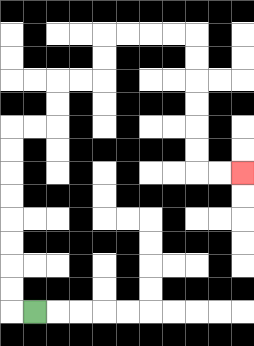{'start': '[1, 13]', 'end': '[10, 7]', 'path_directions': 'L,U,U,U,U,U,U,U,U,R,R,U,U,R,R,U,U,R,R,R,R,D,D,D,D,D,D,R,R', 'path_coordinates': '[[1, 13], [0, 13], [0, 12], [0, 11], [0, 10], [0, 9], [0, 8], [0, 7], [0, 6], [0, 5], [1, 5], [2, 5], [2, 4], [2, 3], [3, 3], [4, 3], [4, 2], [4, 1], [5, 1], [6, 1], [7, 1], [8, 1], [8, 2], [8, 3], [8, 4], [8, 5], [8, 6], [8, 7], [9, 7], [10, 7]]'}